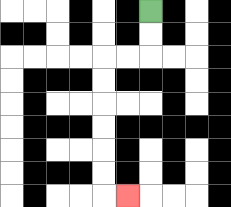{'start': '[6, 0]', 'end': '[5, 8]', 'path_directions': 'D,D,L,L,D,D,D,D,D,D,R', 'path_coordinates': '[[6, 0], [6, 1], [6, 2], [5, 2], [4, 2], [4, 3], [4, 4], [4, 5], [4, 6], [4, 7], [4, 8], [5, 8]]'}